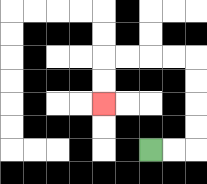{'start': '[6, 6]', 'end': '[4, 4]', 'path_directions': 'R,R,U,U,U,U,L,L,L,L,D,D', 'path_coordinates': '[[6, 6], [7, 6], [8, 6], [8, 5], [8, 4], [8, 3], [8, 2], [7, 2], [6, 2], [5, 2], [4, 2], [4, 3], [4, 4]]'}